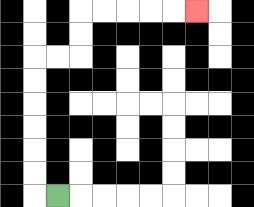{'start': '[2, 8]', 'end': '[8, 0]', 'path_directions': 'L,U,U,U,U,U,U,R,R,U,U,R,R,R,R,R', 'path_coordinates': '[[2, 8], [1, 8], [1, 7], [1, 6], [1, 5], [1, 4], [1, 3], [1, 2], [2, 2], [3, 2], [3, 1], [3, 0], [4, 0], [5, 0], [6, 0], [7, 0], [8, 0]]'}